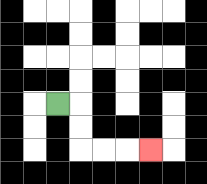{'start': '[2, 4]', 'end': '[6, 6]', 'path_directions': 'R,D,D,R,R,R', 'path_coordinates': '[[2, 4], [3, 4], [3, 5], [3, 6], [4, 6], [5, 6], [6, 6]]'}